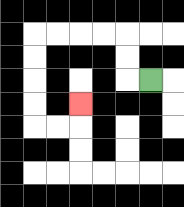{'start': '[6, 3]', 'end': '[3, 4]', 'path_directions': 'L,U,U,L,L,L,L,D,D,D,D,R,R,U', 'path_coordinates': '[[6, 3], [5, 3], [5, 2], [5, 1], [4, 1], [3, 1], [2, 1], [1, 1], [1, 2], [1, 3], [1, 4], [1, 5], [2, 5], [3, 5], [3, 4]]'}